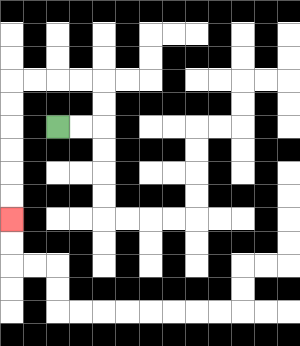{'start': '[2, 5]', 'end': '[0, 9]', 'path_directions': 'R,R,U,U,L,L,L,L,D,D,D,D,D,D', 'path_coordinates': '[[2, 5], [3, 5], [4, 5], [4, 4], [4, 3], [3, 3], [2, 3], [1, 3], [0, 3], [0, 4], [0, 5], [0, 6], [0, 7], [0, 8], [0, 9]]'}